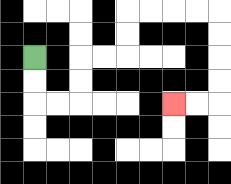{'start': '[1, 2]', 'end': '[7, 4]', 'path_directions': 'D,D,R,R,U,U,R,R,U,U,R,R,R,R,D,D,D,D,L,L', 'path_coordinates': '[[1, 2], [1, 3], [1, 4], [2, 4], [3, 4], [3, 3], [3, 2], [4, 2], [5, 2], [5, 1], [5, 0], [6, 0], [7, 0], [8, 0], [9, 0], [9, 1], [9, 2], [9, 3], [9, 4], [8, 4], [7, 4]]'}